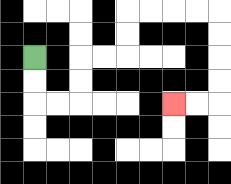{'start': '[1, 2]', 'end': '[7, 4]', 'path_directions': 'D,D,R,R,U,U,R,R,U,U,R,R,R,R,D,D,D,D,L,L', 'path_coordinates': '[[1, 2], [1, 3], [1, 4], [2, 4], [3, 4], [3, 3], [3, 2], [4, 2], [5, 2], [5, 1], [5, 0], [6, 0], [7, 0], [8, 0], [9, 0], [9, 1], [9, 2], [9, 3], [9, 4], [8, 4], [7, 4]]'}